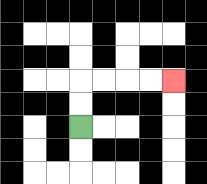{'start': '[3, 5]', 'end': '[7, 3]', 'path_directions': 'U,U,R,R,R,R', 'path_coordinates': '[[3, 5], [3, 4], [3, 3], [4, 3], [5, 3], [6, 3], [7, 3]]'}